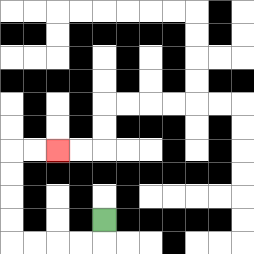{'start': '[4, 9]', 'end': '[2, 6]', 'path_directions': 'D,L,L,L,L,U,U,U,U,R,R', 'path_coordinates': '[[4, 9], [4, 10], [3, 10], [2, 10], [1, 10], [0, 10], [0, 9], [0, 8], [0, 7], [0, 6], [1, 6], [2, 6]]'}